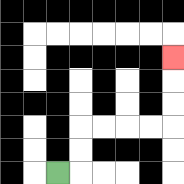{'start': '[2, 7]', 'end': '[7, 2]', 'path_directions': 'R,U,U,R,R,R,R,U,U,U', 'path_coordinates': '[[2, 7], [3, 7], [3, 6], [3, 5], [4, 5], [5, 5], [6, 5], [7, 5], [7, 4], [7, 3], [7, 2]]'}